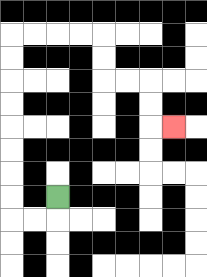{'start': '[2, 8]', 'end': '[7, 5]', 'path_directions': 'D,L,L,U,U,U,U,U,U,U,U,R,R,R,R,D,D,R,R,D,D,R', 'path_coordinates': '[[2, 8], [2, 9], [1, 9], [0, 9], [0, 8], [0, 7], [0, 6], [0, 5], [0, 4], [0, 3], [0, 2], [0, 1], [1, 1], [2, 1], [3, 1], [4, 1], [4, 2], [4, 3], [5, 3], [6, 3], [6, 4], [6, 5], [7, 5]]'}